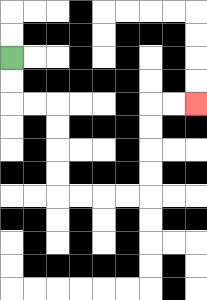{'start': '[0, 2]', 'end': '[8, 4]', 'path_directions': 'D,D,R,R,D,D,D,D,R,R,R,R,U,U,U,U,R,R', 'path_coordinates': '[[0, 2], [0, 3], [0, 4], [1, 4], [2, 4], [2, 5], [2, 6], [2, 7], [2, 8], [3, 8], [4, 8], [5, 8], [6, 8], [6, 7], [6, 6], [6, 5], [6, 4], [7, 4], [8, 4]]'}